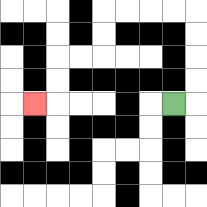{'start': '[7, 4]', 'end': '[1, 4]', 'path_directions': 'R,U,U,U,U,L,L,L,L,D,D,L,L,D,D,L', 'path_coordinates': '[[7, 4], [8, 4], [8, 3], [8, 2], [8, 1], [8, 0], [7, 0], [6, 0], [5, 0], [4, 0], [4, 1], [4, 2], [3, 2], [2, 2], [2, 3], [2, 4], [1, 4]]'}